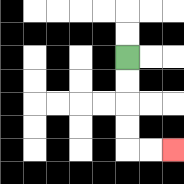{'start': '[5, 2]', 'end': '[7, 6]', 'path_directions': 'D,D,D,D,R,R', 'path_coordinates': '[[5, 2], [5, 3], [5, 4], [5, 5], [5, 6], [6, 6], [7, 6]]'}